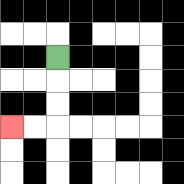{'start': '[2, 2]', 'end': '[0, 5]', 'path_directions': 'D,D,D,L,L', 'path_coordinates': '[[2, 2], [2, 3], [2, 4], [2, 5], [1, 5], [0, 5]]'}